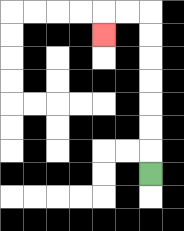{'start': '[6, 7]', 'end': '[4, 1]', 'path_directions': 'U,U,U,U,U,U,U,L,L,D', 'path_coordinates': '[[6, 7], [6, 6], [6, 5], [6, 4], [6, 3], [6, 2], [6, 1], [6, 0], [5, 0], [4, 0], [4, 1]]'}